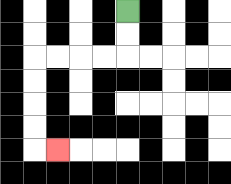{'start': '[5, 0]', 'end': '[2, 6]', 'path_directions': 'D,D,L,L,L,L,D,D,D,D,R', 'path_coordinates': '[[5, 0], [5, 1], [5, 2], [4, 2], [3, 2], [2, 2], [1, 2], [1, 3], [1, 4], [1, 5], [1, 6], [2, 6]]'}